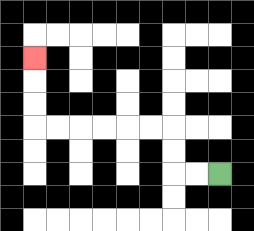{'start': '[9, 7]', 'end': '[1, 2]', 'path_directions': 'L,L,U,U,L,L,L,L,L,L,U,U,U', 'path_coordinates': '[[9, 7], [8, 7], [7, 7], [7, 6], [7, 5], [6, 5], [5, 5], [4, 5], [3, 5], [2, 5], [1, 5], [1, 4], [1, 3], [1, 2]]'}